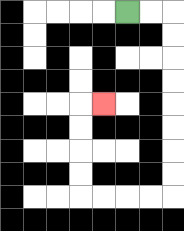{'start': '[5, 0]', 'end': '[4, 4]', 'path_directions': 'R,R,D,D,D,D,D,D,D,D,L,L,L,L,U,U,U,U,R', 'path_coordinates': '[[5, 0], [6, 0], [7, 0], [7, 1], [7, 2], [7, 3], [7, 4], [7, 5], [7, 6], [7, 7], [7, 8], [6, 8], [5, 8], [4, 8], [3, 8], [3, 7], [3, 6], [3, 5], [3, 4], [4, 4]]'}